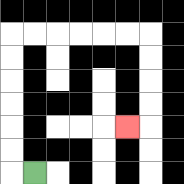{'start': '[1, 7]', 'end': '[5, 5]', 'path_directions': 'L,U,U,U,U,U,U,R,R,R,R,R,R,D,D,D,D,L', 'path_coordinates': '[[1, 7], [0, 7], [0, 6], [0, 5], [0, 4], [0, 3], [0, 2], [0, 1], [1, 1], [2, 1], [3, 1], [4, 1], [5, 1], [6, 1], [6, 2], [6, 3], [6, 4], [6, 5], [5, 5]]'}